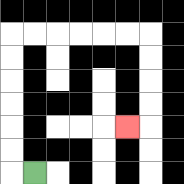{'start': '[1, 7]', 'end': '[5, 5]', 'path_directions': 'L,U,U,U,U,U,U,R,R,R,R,R,R,D,D,D,D,L', 'path_coordinates': '[[1, 7], [0, 7], [0, 6], [0, 5], [0, 4], [0, 3], [0, 2], [0, 1], [1, 1], [2, 1], [3, 1], [4, 1], [5, 1], [6, 1], [6, 2], [6, 3], [6, 4], [6, 5], [5, 5]]'}